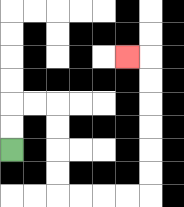{'start': '[0, 6]', 'end': '[5, 2]', 'path_directions': 'U,U,R,R,D,D,D,D,R,R,R,R,U,U,U,U,U,U,L', 'path_coordinates': '[[0, 6], [0, 5], [0, 4], [1, 4], [2, 4], [2, 5], [2, 6], [2, 7], [2, 8], [3, 8], [4, 8], [5, 8], [6, 8], [6, 7], [6, 6], [6, 5], [6, 4], [6, 3], [6, 2], [5, 2]]'}